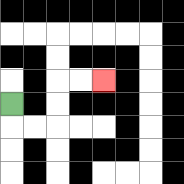{'start': '[0, 4]', 'end': '[4, 3]', 'path_directions': 'D,R,R,U,U,R,R', 'path_coordinates': '[[0, 4], [0, 5], [1, 5], [2, 5], [2, 4], [2, 3], [3, 3], [4, 3]]'}